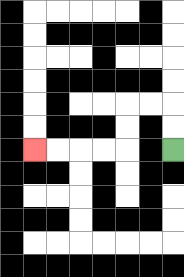{'start': '[7, 6]', 'end': '[1, 6]', 'path_directions': 'U,U,L,L,D,D,L,L,L,L', 'path_coordinates': '[[7, 6], [7, 5], [7, 4], [6, 4], [5, 4], [5, 5], [5, 6], [4, 6], [3, 6], [2, 6], [1, 6]]'}